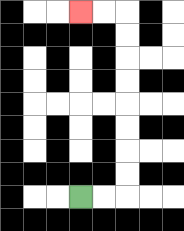{'start': '[3, 8]', 'end': '[3, 0]', 'path_directions': 'R,R,U,U,U,U,U,U,U,U,L,L', 'path_coordinates': '[[3, 8], [4, 8], [5, 8], [5, 7], [5, 6], [5, 5], [5, 4], [5, 3], [5, 2], [5, 1], [5, 0], [4, 0], [3, 0]]'}